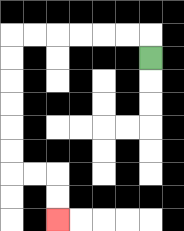{'start': '[6, 2]', 'end': '[2, 9]', 'path_directions': 'U,L,L,L,L,L,L,D,D,D,D,D,D,R,R,D,D', 'path_coordinates': '[[6, 2], [6, 1], [5, 1], [4, 1], [3, 1], [2, 1], [1, 1], [0, 1], [0, 2], [0, 3], [0, 4], [0, 5], [0, 6], [0, 7], [1, 7], [2, 7], [2, 8], [2, 9]]'}